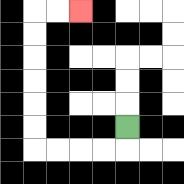{'start': '[5, 5]', 'end': '[3, 0]', 'path_directions': 'D,L,L,L,L,U,U,U,U,U,U,R,R', 'path_coordinates': '[[5, 5], [5, 6], [4, 6], [3, 6], [2, 6], [1, 6], [1, 5], [1, 4], [1, 3], [1, 2], [1, 1], [1, 0], [2, 0], [3, 0]]'}